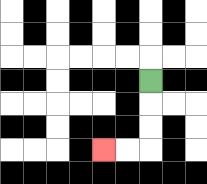{'start': '[6, 3]', 'end': '[4, 6]', 'path_directions': 'D,D,D,L,L', 'path_coordinates': '[[6, 3], [6, 4], [6, 5], [6, 6], [5, 6], [4, 6]]'}